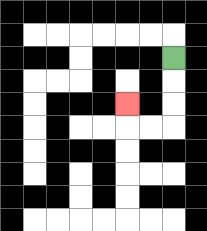{'start': '[7, 2]', 'end': '[5, 4]', 'path_directions': 'D,D,D,L,L,U', 'path_coordinates': '[[7, 2], [7, 3], [7, 4], [7, 5], [6, 5], [5, 5], [5, 4]]'}